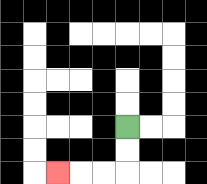{'start': '[5, 5]', 'end': '[2, 7]', 'path_directions': 'D,D,L,L,L', 'path_coordinates': '[[5, 5], [5, 6], [5, 7], [4, 7], [3, 7], [2, 7]]'}